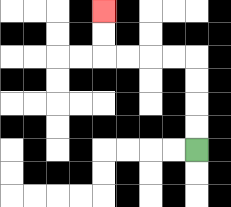{'start': '[8, 6]', 'end': '[4, 0]', 'path_directions': 'U,U,U,U,L,L,L,L,U,U', 'path_coordinates': '[[8, 6], [8, 5], [8, 4], [8, 3], [8, 2], [7, 2], [6, 2], [5, 2], [4, 2], [4, 1], [4, 0]]'}